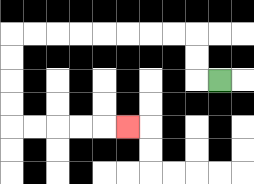{'start': '[9, 3]', 'end': '[5, 5]', 'path_directions': 'L,U,U,L,L,L,L,L,L,L,L,D,D,D,D,R,R,R,R,R', 'path_coordinates': '[[9, 3], [8, 3], [8, 2], [8, 1], [7, 1], [6, 1], [5, 1], [4, 1], [3, 1], [2, 1], [1, 1], [0, 1], [0, 2], [0, 3], [0, 4], [0, 5], [1, 5], [2, 5], [3, 5], [4, 5], [5, 5]]'}